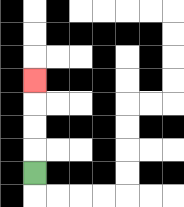{'start': '[1, 7]', 'end': '[1, 3]', 'path_directions': 'U,U,U,U', 'path_coordinates': '[[1, 7], [1, 6], [1, 5], [1, 4], [1, 3]]'}